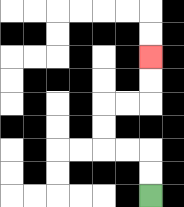{'start': '[6, 8]', 'end': '[6, 2]', 'path_directions': 'U,U,L,L,U,U,R,R,U,U', 'path_coordinates': '[[6, 8], [6, 7], [6, 6], [5, 6], [4, 6], [4, 5], [4, 4], [5, 4], [6, 4], [6, 3], [6, 2]]'}